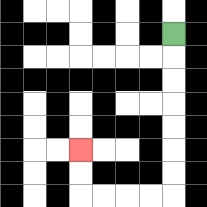{'start': '[7, 1]', 'end': '[3, 6]', 'path_directions': 'D,D,D,D,D,D,D,L,L,L,L,U,U', 'path_coordinates': '[[7, 1], [7, 2], [7, 3], [7, 4], [7, 5], [7, 6], [7, 7], [7, 8], [6, 8], [5, 8], [4, 8], [3, 8], [3, 7], [3, 6]]'}